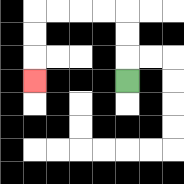{'start': '[5, 3]', 'end': '[1, 3]', 'path_directions': 'U,U,U,L,L,L,L,D,D,D', 'path_coordinates': '[[5, 3], [5, 2], [5, 1], [5, 0], [4, 0], [3, 0], [2, 0], [1, 0], [1, 1], [1, 2], [1, 3]]'}